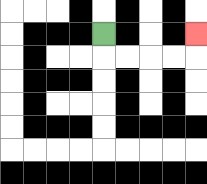{'start': '[4, 1]', 'end': '[8, 1]', 'path_directions': 'D,R,R,R,R,U', 'path_coordinates': '[[4, 1], [4, 2], [5, 2], [6, 2], [7, 2], [8, 2], [8, 1]]'}